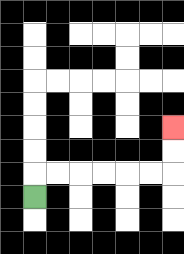{'start': '[1, 8]', 'end': '[7, 5]', 'path_directions': 'U,R,R,R,R,R,R,U,U', 'path_coordinates': '[[1, 8], [1, 7], [2, 7], [3, 7], [4, 7], [5, 7], [6, 7], [7, 7], [7, 6], [7, 5]]'}